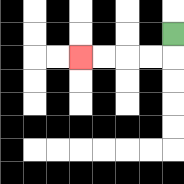{'start': '[7, 1]', 'end': '[3, 2]', 'path_directions': 'D,L,L,L,L', 'path_coordinates': '[[7, 1], [7, 2], [6, 2], [5, 2], [4, 2], [3, 2]]'}